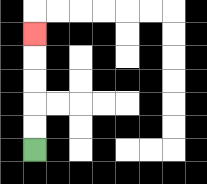{'start': '[1, 6]', 'end': '[1, 1]', 'path_directions': 'U,U,U,U,U', 'path_coordinates': '[[1, 6], [1, 5], [1, 4], [1, 3], [1, 2], [1, 1]]'}